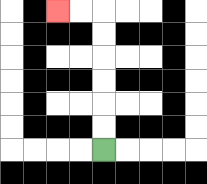{'start': '[4, 6]', 'end': '[2, 0]', 'path_directions': 'U,U,U,U,U,U,L,L', 'path_coordinates': '[[4, 6], [4, 5], [4, 4], [4, 3], [4, 2], [4, 1], [4, 0], [3, 0], [2, 0]]'}